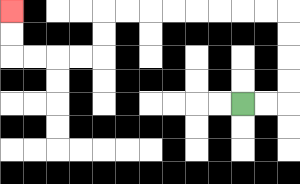{'start': '[10, 4]', 'end': '[0, 0]', 'path_directions': 'R,R,U,U,U,U,L,L,L,L,L,L,L,L,D,D,L,L,L,L,U,U', 'path_coordinates': '[[10, 4], [11, 4], [12, 4], [12, 3], [12, 2], [12, 1], [12, 0], [11, 0], [10, 0], [9, 0], [8, 0], [7, 0], [6, 0], [5, 0], [4, 0], [4, 1], [4, 2], [3, 2], [2, 2], [1, 2], [0, 2], [0, 1], [0, 0]]'}